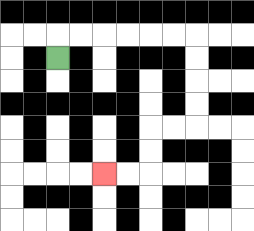{'start': '[2, 2]', 'end': '[4, 7]', 'path_directions': 'U,R,R,R,R,R,R,D,D,D,D,L,L,D,D,L,L', 'path_coordinates': '[[2, 2], [2, 1], [3, 1], [4, 1], [5, 1], [6, 1], [7, 1], [8, 1], [8, 2], [8, 3], [8, 4], [8, 5], [7, 5], [6, 5], [6, 6], [6, 7], [5, 7], [4, 7]]'}